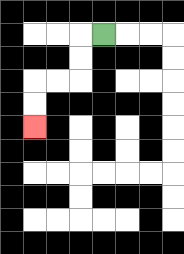{'start': '[4, 1]', 'end': '[1, 5]', 'path_directions': 'L,D,D,L,L,D,D', 'path_coordinates': '[[4, 1], [3, 1], [3, 2], [3, 3], [2, 3], [1, 3], [1, 4], [1, 5]]'}